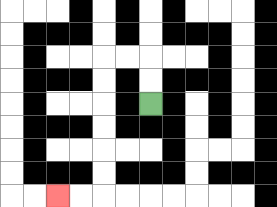{'start': '[6, 4]', 'end': '[2, 8]', 'path_directions': 'U,U,L,L,D,D,D,D,D,D,L,L', 'path_coordinates': '[[6, 4], [6, 3], [6, 2], [5, 2], [4, 2], [4, 3], [4, 4], [4, 5], [4, 6], [4, 7], [4, 8], [3, 8], [2, 8]]'}